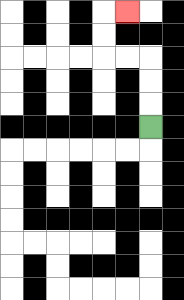{'start': '[6, 5]', 'end': '[5, 0]', 'path_directions': 'U,U,U,L,L,U,U,R', 'path_coordinates': '[[6, 5], [6, 4], [6, 3], [6, 2], [5, 2], [4, 2], [4, 1], [4, 0], [5, 0]]'}